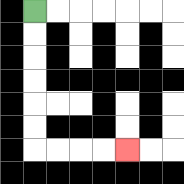{'start': '[1, 0]', 'end': '[5, 6]', 'path_directions': 'D,D,D,D,D,D,R,R,R,R', 'path_coordinates': '[[1, 0], [1, 1], [1, 2], [1, 3], [1, 4], [1, 5], [1, 6], [2, 6], [3, 6], [4, 6], [5, 6]]'}